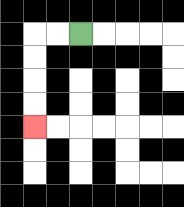{'start': '[3, 1]', 'end': '[1, 5]', 'path_directions': 'L,L,D,D,D,D', 'path_coordinates': '[[3, 1], [2, 1], [1, 1], [1, 2], [1, 3], [1, 4], [1, 5]]'}